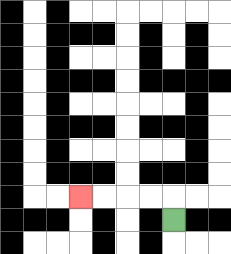{'start': '[7, 9]', 'end': '[3, 8]', 'path_directions': 'U,L,L,L,L', 'path_coordinates': '[[7, 9], [7, 8], [6, 8], [5, 8], [4, 8], [3, 8]]'}